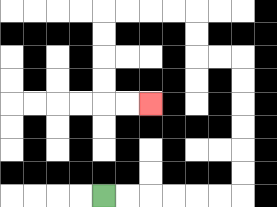{'start': '[4, 8]', 'end': '[6, 4]', 'path_directions': 'R,R,R,R,R,R,U,U,U,U,U,U,L,L,U,U,L,L,L,L,D,D,D,D,R,R', 'path_coordinates': '[[4, 8], [5, 8], [6, 8], [7, 8], [8, 8], [9, 8], [10, 8], [10, 7], [10, 6], [10, 5], [10, 4], [10, 3], [10, 2], [9, 2], [8, 2], [8, 1], [8, 0], [7, 0], [6, 0], [5, 0], [4, 0], [4, 1], [4, 2], [4, 3], [4, 4], [5, 4], [6, 4]]'}